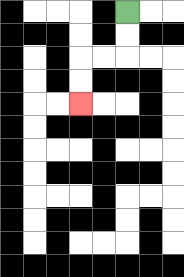{'start': '[5, 0]', 'end': '[3, 4]', 'path_directions': 'D,D,L,L,D,D', 'path_coordinates': '[[5, 0], [5, 1], [5, 2], [4, 2], [3, 2], [3, 3], [3, 4]]'}